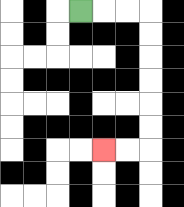{'start': '[3, 0]', 'end': '[4, 6]', 'path_directions': 'R,R,R,D,D,D,D,D,D,L,L', 'path_coordinates': '[[3, 0], [4, 0], [5, 0], [6, 0], [6, 1], [6, 2], [6, 3], [6, 4], [6, 5], [6, 6], [5, 6], [4, 6]]'}